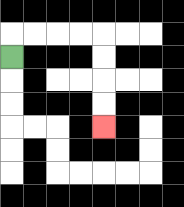{'start': '[0, 2]', 'end': '[4, 5]', 'path_directions': 'U,R,R,R,R,D,D,D,D', 'path_coordinates': '[[0, 2], [0, 1], [1, 1], [2, 1], [3, 1], [4, 1], [4, 2], [4, 3], [4, 4], [4, 5]]'}